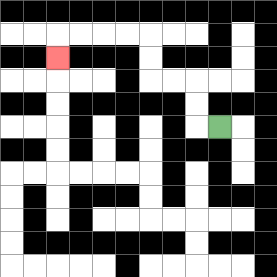{'start': '[9, 5]', 'end': '[2, 2]', 'path_directions': 'L,U,U,L,L,U,U,L,L,L,L,D', 'path_coordinates': '[[9, 5], [8, 5], [8, 4], [8, 3], [7, 3], [6, 3], [6, 2], [6, 1], [5, 1], [4, 1], [3, 1], [2, 1], [2, 2]]'}